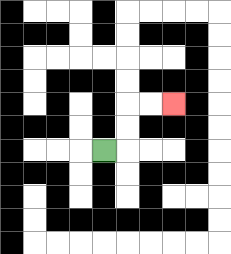{'start': '[4, 6]', 'end': '[7, 4]', 'path_directions': 'R,U,U,R,R', 'path_coordinates': '[[4, 6], [5, 6], [5, 5], [5, 4], [6, 4], [7, 4]]'}